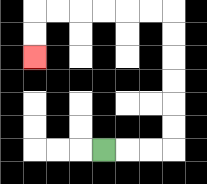{'start': '[4, 6]', 'end': '[1, 2]', 'path_directions': 'R,R,R,U,U,U,U,U,U,L,L,L,L,L,L,D,D', 'path_coordinates': '[[4, 6], [5, 6], [6, 6], [7, 6], [7, 5], [7, 4], [7, 3], [7, 2], [7, 1], [7, 0], [6, 0], [5, 0], [4, 0], [3, 0], [2, 0], [1, 0], [1, 1], [1, 2]]'}